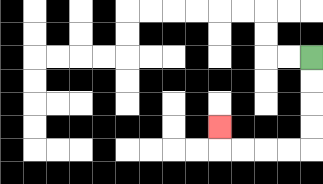{'start': '[13, 2]', 'end': '[9, 5]', 'path_directions': 'D,D,D,D,L,L,L,L,U', 'path_coordinates': '[[13, 2], [13, 3], [13, 4], [13, 5], [13, 6], [12, 6], [11, 6], [10, 6], [9, 6], [9, 5]]'}